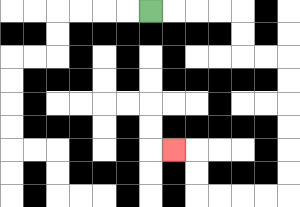{'start': '[6, 0]', 'end': '[7, 6]', 'path_directions': 'R,R,R,R,D,D,R,R,D,D,D,D,D,D,L,L,L,L,U,U,L', 'path_coordinates': '[[6, 0], [7, 0], [8, 0], [9, 0], [10, 0], [10, 1], [10, 2], [11, 2], [12, 2], [12, 3], [12, 4], [12, 5], [12, 6], [12, 7], [12, 8], [11, 8], [10, 8], [9, 8], [8, 8], [8, 7], [8, 6], [7, 6]]'}